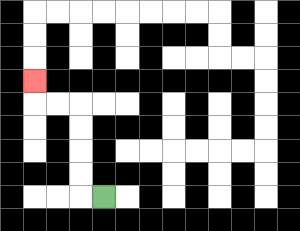{'start': '[4, 8]', 'end': '[1, 3]', 'path_directions': 'L,U,U,U,U,L,L,U', 'path_coordinates': '[[4, 8], [3, 8], [3, 7], [3, 6], [3, 5], [3, 4], [2, 4], [1, 4], [1, 3]]'}